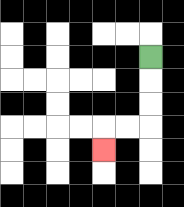{'start': '[6, 2]', 'end': '[4, 6]', 'path_directions': 'D,D,D,L,L,D', 'path_coordinates': '[[6, 2], [6, 3], [6, 4], [6, 5], [5, 5], [4, 5], [4, 6]]'}